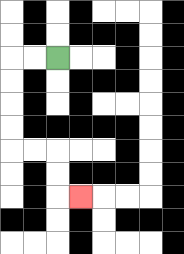{'start': '[2, 2]', 'end': '[3, 8]', 'path_directions': 'L,L,D,D,D,D,R,R,D,D,R', 'path_coordinates': '[[2, 2], [1, 2], [0, 2], [0, 3], [0, 4], [0, 5], [0, 6], [1, 6], [2, 6], [2, 7], [2, 8], [3, 8]]'}